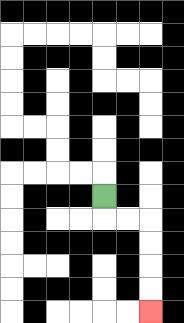{'start': '[4, 8]', 'end': '[6, 13]', 'path_directions': 'D,R,R,D,D,D,D', 'path_coordinates': '[[4, 8], [4, 9], [5, 9], [6, 9], [6, 10], [6, 11], [6, 12], [6, 13]]'}